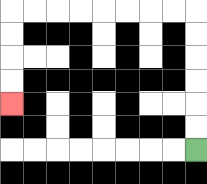{'start': '[8, 6]', 'end': '[0, 4]', 'path_directions': 'U,U,U,U,U,U,L,L,L,L,L,L,L,L,D,D,D,D', 'path_coordinates': '[[8, 6], [8, 5], [8, 4], [8, 3], [8, 2], [8, 1], [8, 0], [7, 0], [6, 0], [5, 0], [4, 0], [3, 0], [2, 0], [1, 0], [0, 0], [0, 1], [0, 2], [0, 3], [0, 4]]'}